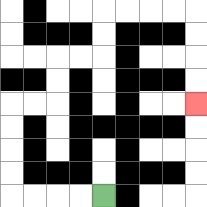{'start': '[4, 8]', 'end': '[8, 4]', 'path_directions': 'L,L,L,L,U,U,U,U,R,R,U,U,R,R,U,U,R,R,R,R,D,D,D,D', 'path_coordinates': '[[4, 8], [3, 8], [2, 8], [1, 8], [0, 8], [0, 7], [0, 6], [0, 5], [0, 4], [1, 4], [2, 4], [2, 3], [2, 2], [3, 2], [4, 2], [4, 1], [4, 0], [5, 0], [6, 0], [7, 0], [8, 0], [8, 1], [8, 2], [8, 3], [8, 4]]'}